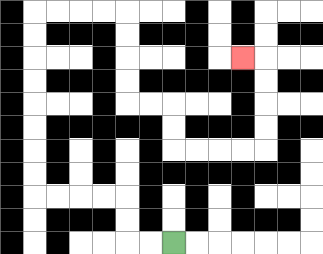{'start': '[7, 10]', 'end': '[10, 2]', 'path_directions': 'L,L,U,U,L,L,L,L,U,U,U,U,U,U,U,U,R,R,R,R,D,D,D,D,R,R,D,D,R,R,R,R,U,U,U,U,L', 'path_coordinates': '[[7, 10], [6, 10], [5, 10], [5, 9], [5, 8], [4, 8], [3, 8], [2, 8], [1, 8], [1, 7], [1, 6], [1, 5], [1, 4], [1, 3], [1, 2], [1, 1], [1, 0], [2, 0], [3, 0], [4, 0], [5, 0], [5, 1], [5, 2], [5, 3], [5, 4], [6, 4], [7, 4], [7, 5], [7, 6], [8, 6], [9, 6], [10, 6], [11, 6], [11, 5], [11, 4], [11, 3], [11, 2], [10, 2]]'}